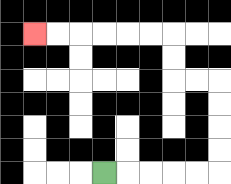{'start': '[4, 7]', 'end': '[1, 1]', 'path_directions': 'R,R,R,R,R,U,U,U,U,L,L,U,U,L,L,L,L,L,L', 'path_coordinates': '[[4, 7], [5, 7], [6, 7], [7, 7], [8, 7], [9, 7], [9, 6], [9, 5], [9, 4], [9, 3], [8, 3], [7, 3], [7, 2], [7, 1], [6, 1], [5, 1], [4, 1], [3, 1], [2, 1], [1, 1]]'}